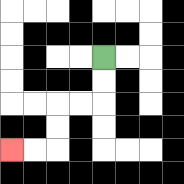{'start': '[4, 2]', 'end': '[0, 6]', 'path_directions': 'D,D,L,L,D,D,L,L', 'path_coordinates': '[[4, 2], [4, 3], [4, 4], [3, 4], [2, 4], [2, 5], [2, 6], [1, 6], [0, 6]]'}